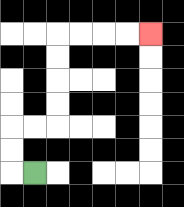{'start': '[1, 7]', 'end': '[6, 1]', 'path_directions': 'L,U,U,R,R,U,U,U,U,R,R,R,R', 'path_coordinates': '[[1, 7], [0, 7], [0, 6], [0, 5], [1, 5], [2, 5], [2, 4], [2, 3], [2, 2], [2, 1], [3, 1], [4, 1], [5, 1], [6, 1]]'}